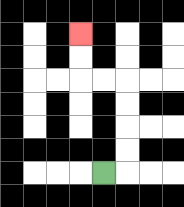{'start': '[4, 7]', 'end': '[3, 1]', 'path_directions': 'R,U,U,U,U,L,L,U,U', 'path_coordinates': '[[4, 7], [5, 7], [5, 6], [5, 5], [5, 4], [5, 3], [4, 3], [3, 3], [3, 2], [3, 1]]'}